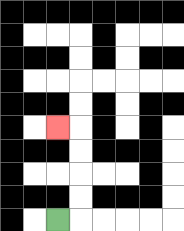{'start': '[2, 9]', 'end': '[2, 5]', 'path_directions': 'R,U,U,U,U,L', 'path_coordinates': '[[2, 9], [3, 9], [3, 8], [3, 7], [3, 6], [3, 5], [2, 5]]'}